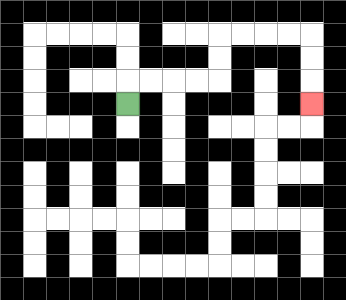{'start': '[5, 4]', 'end': '[13, 4]', 'path_directions': 'U,R,R,R,R,U,U,R,R,R,R,D,D,D', 'path_coordinates': '[[5, 4], [5, 3], [6, 3], [7, 3], [8, 3], [9, 3], [9, 2], [9, 1], [10, 1], [11, 1], [12, 1], [13, 1], [13, 2], [13, 3], [13, 4]]'}